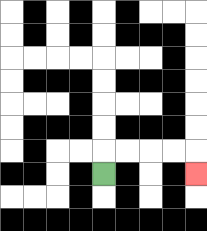{'start': '[4, 7]', 'end': '[8, 7]', 'path_directions': 'U,R,R,R,R,D', 'path_coordinates': '[[4, 7], [4, 6], [5, 6], [6, 6], [7, 6], [8, 6], [8, 7]]'}